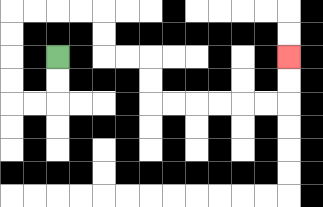{'start': '[2, 2]', 'end': '[12, 2]', 'path_directions': 'D,D,L,L,U,U,U,U,R,R,R,R,D,D,R,R,D,D,R,R,R,R,R,R,U,U', 'path_coordinates': '[[2, 2], [2, 3], [2, 4], [1, 4], [0, 4], [0, 3], [0, 2], [0, 1], [0, 0], [1, 0], [2, 0], [3, 0], [4, 0], [4, 1], [4, 2], [5, 2], [6, 2], [6, 3], [6, 4], [7, 4], [8, 4], [9, 4], [10, 4], [11, 4], [12, 4], [12, 3], [12, 2]]'}